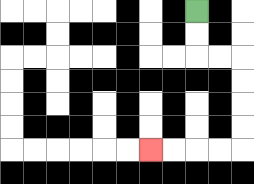{'start': '[8, 0]', 'end': '[6, 6]', 'path_directions': 'D,D,R,R,D,D,D,D,L,L,L,L', 'path_coordinates': '[[8, 0], [8, 1], [8, 2], [9, 2], [10, 2], [10, 3], [10, 4], [10, 5], [10, 6], [9, 6], [8, 6], [7, 6], [6, 6]]'}